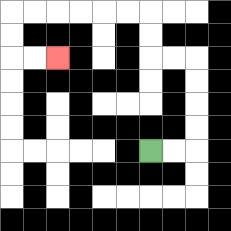{'start': '[6, 6]', 'end': '[2, 2]', 'path_directions': 'R,R,U,U,U,U,L,L,U,U,L,L,L,L,L,L,D,D,R,R', 'path_coordinates': '[[6, 6], [7, 6], [8, 6], [8, 5], [8, 4], [8, 3], [8, 2], [7, 2], [6, 2], [6, 1], [6, 0], [5, 0], [4, 0], [3, 0], [2, 0], [1, 0], [0, 0], [0, 1], [0, 2], [1, 2], [2, 2]]'}